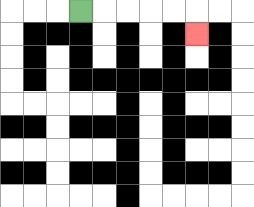{'start': '[3, 0]', 'end': '[8, 1]', 'path_directions': 'R,R,R,R,R,D', 'path_coordinates': '[[3, 0], [4, 0], [5, 0], [6, 0], [7, 0], [8, 0], [8, 1]]'}